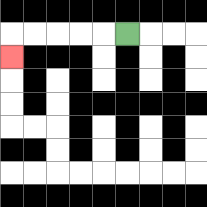{'start': '[5, 1]', 'end': '[0, 2]', 'path_directions': 'L,L,L,L,L,D', 'path_coordinates': '[[5, 1], [4, 1], [3, 1], [2, 1], [1, 1], [0, 1], [0, 2]]'}